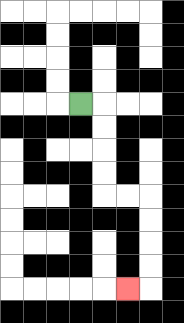{'start': '[3, 4]', 'end': '[5, 12]', 'path_directions': 'R,D,D,D,D,R,R,D,D,D,D,L', 'path_coordinates': '[[3, 4], [4, 4], [4, 5], [4, 6], [4, 7], [4, 8], [5, 8], [6, 8], [6, 9], [6, 10], [6, 11], [6, 12], [5, 12]]'}